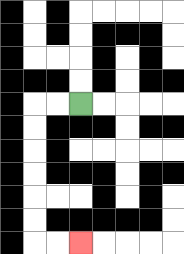{'start': '[3, 4]', 'end': '[3, 10]', 'path_directions': 'L,L,D,D,D,D,D,D,R,R', 'path_coordinates': '[[3, 4], [2, 4], [1, 4], [1, 5], [1, 6], [1, 7], [1, 8], [1, 9], [1, 10], [2, 10], [3, 10]]'}